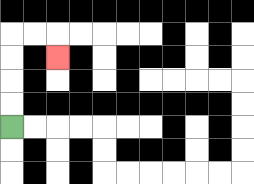{'start': '[0, 5]', 'end': '[2, 2]', 'path_directions': 'U,U,U,U,R,R,D', 'path_coordinates': '[[0, 5], [0, 4], [0, 3], [0, 2], [0, 1], [1, 1], [2, 1], [2, 2]]'}